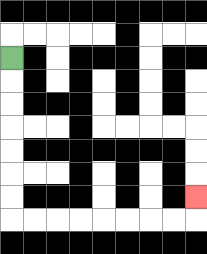{'start': '[0, 2]', 'end': '[8, 8]', 'path_directions': 'D,D,D,D,D,D,D,R,R,R,R,R,R,R,R,U', 'path_coordinates': '[[0, 2], [0, 3], [0, 4], [0, 5], [0, 6], [0, 7], [0, 8], [0, 9], [1, 9], [2, 9], [3, 9], [4, 9], [5, 9], [6, 9], [7, 9], [8, 9], [8, 8]]'}